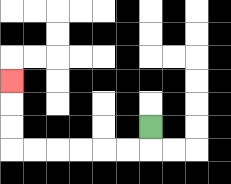{'start': '[6, 5]', 'end': '[0, 3]', 'path_directions': 'D,L,L,L,L,L,L,U,U,U', 'path_coordinates': '[[6, 5], [6, 6], [5, 6], [4, 6], [3, 6], [2, 6], [1, 6], [0, 6], [0, 5], [0, 4], [0, 3]]'}